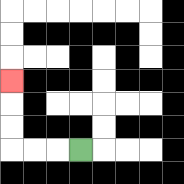{'start': '[3, 6]', 'end': '[0, 3]', 'path_directions': 'L,L,L,U,U,U', 'path_coordinates': '[[3, 6], [2, 6], [1, 6], [0, 6], [0, 5], [0, 4], [0, 3]]'}